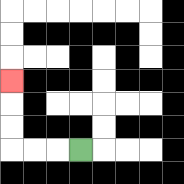{'start': '[3, 6]', 'end': '[0, 3]', 'path_directions': 'L,L,L,U,U,U', 'path_coordinates': '[[3, 6], [2, 6], [1, 6], [0, 6], [0, 5], [0, 4], [0, 3]]'}